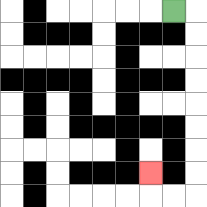{'start': '[7, 0]', 'end': '[6, 7]', 'path_directions': 'R,D,D,D,D,D,D,D,D,L,L,U', 'path_coordinates': '[[7, 0], [8, 0], [8, 1], [8, 2], [8, 3], [8, 4], [8, 5], [8, 6], [8, 7], [8, 8], [7, 8], [6, 8], [6, 7]]'}